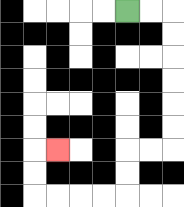{'start': '[5, 0]', 'end': '[2, 6]', 'path_directions': 'R,R,D,D,D,D,D,D,L,L,D,D,L,L,L,L,U,U,R', 'path_coordinates': '[[5, 0], [6, 0], [7, 0], [7, 1], [7, 2], [7, 3], [7, 4], [7, 5], [7, 6], [6, 6], [5, 6], [5, 7], [5, 8], [4, 8], [3, 8], [2, 8], [1, 8], [1, 7], [1, 6], [2, 6]]'}